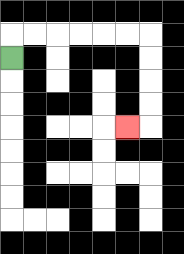{'start': '[0, 2]', 'end': '[5, 5]', 'path_directions': 'U,R,R,R,R,R,R,D,D,D,D,L', 'path_coordinates': '[[0, 2], [0, 1], [1, 1], [2, 1], [3, 1], [4, 1], [5, 1], [6, 1], [6, 2], [6, 3], [6, 4], [6, 5], [5, 5]]'}